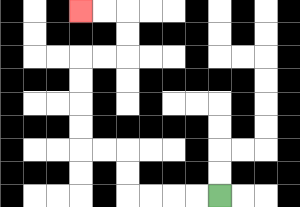{'start': '[9, 8]', 'end': '[3, 0]', 'path_directions': 'L,L,L,L,U,U,L,L,U,U,U,U,R,R,U,U,L,L', 'path_coordinates': '[[9, 8], [8, 8], [7, 8], [6, 8], [5, 8], [5, 7], [5, 6], [4, 6], [3, 6], [3, 5], [3, 4], [3, 3], [3, 2], [4, 2], [5, 2], [5, 1], [5, 0], [4, 0], [3, 0]]'}